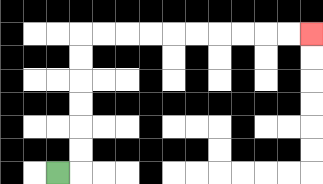{'start': '[2, 7]', 'end': '[13, 1]', 'path_directions': 'R,U,U,U,U,U,U,R,R,R,R,R,R,R,R,R,R', 'path_coordinates': '[[2, 7], [3, 7], [3, 6], [3, 5], [3, 4], [3, 3], [3, 2], [3, 1], [4, 1], [5, 1], [6, 1], [7, 1], [8, 1], [9, 1], [10, 1], [11, 1], [12, 1], [13, 1]]'}